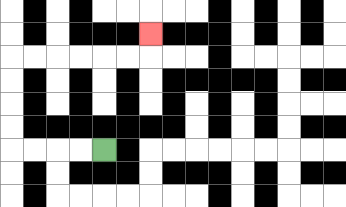{'start': '[4, 6]', 'end': '[6, 1]', 'path_directions': 'L,L,L,L,U,U,U,U,R,R,R,R,R,R,U', 'path_coordinates': '[[4, 6], [3, 6], [2, 6], [1, 6], [0, 6], [0, 5], [0, 4], [0, 3], [0, 2], [1, 2], [2, 2], [3, 2], [4, 2], [5, 2], [6, 2], [6, 1]]'}